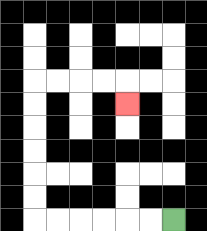{'start': '[7, 9]', 'end': '[5, 4]', 'path_directions': 'L,L,L,L,L,L,U,U,U,U,U,U,R,R,R,R,D', 'path_coordinates': '[[7, 9], [6, 9], [5, 9], [4, 9], [3, 9], [2, 9], [1, 9], [1, 8], [1, 7], [1, 6], [1, 5], [1, 4], [1, 3], [2, 3], [3, 3], [4, 3], [5, 3], [5, 4]]'}